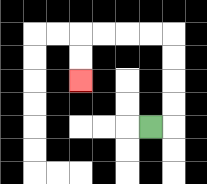{'start': '[6, 5]', 'end': '[3, 3]', 'path_directions': 'R,U,U,U,U,L,L,L,L,D,D', 'path_coordinates': '[[6, 5], [7, 5], [7, 4], [7, 3], [7, 2], [7, 1], [6, 1], [5, 1], [4, 1], [3, 1], [3, 2], [3, 3]]'}